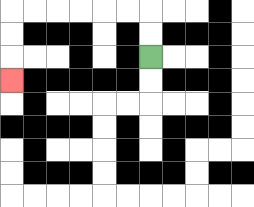{'start': '[6, 2]', 'end': '[0, 3]', 'path_directions': 'U,U,L,L,L,L,L,L,D,D,D', 'path_coordinates': '[[6, 2], [6, 1], [6, 0], [5, 0], [4, 0], [3, 0], [2, 0], [1, 0], [0, 0], [0, 1], [0, 2], [0, 3]]'}